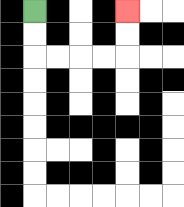{'start': '[1, 0]', 'end': '[5, 0]', 'path_directions': 'D,D,R,R,R,R,U,U', 'path_coordinates': '[[1, 0], [1, 1], [1, 2], [2, 2], [3, 2], [4, 2], [5, 2], [5, 1], [5, 0]]'}